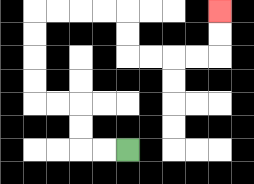{'start': '[5, 6]', 'end': '[9, 0]', 'path_directions': 'L,L,U,U,L,L,U,U,U,U,R,R,R,R,D,D,R,R,R,R,U,U', 'path_coordinates': '[[5, 6], [4, 6], [3, 6], [3, 5], [3, 4], [2, 4], [1, 4], [1, 3], [1, 2], [1, 1], [1, 0], [2, 0], [3, 0], [4, 0], [5, 0], [5, 1], [5, 2], [6, 2], [7, 2], [8, 2], [9, 2], [9, 1], [9, 0]]'}